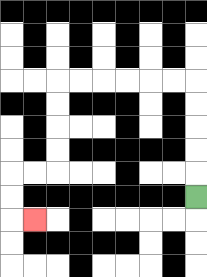{'start': '[8, 8]', 'end': '[1, 9]', 'path_directions': 'U,U,U,U,U,L,L,L,L,L,L,D,D,D,D,L,L,D,D,R', 'path_coordinates': '[[8, 8], [8, 7], [8, 6], [8, 5], [8, 4], [8, 3], [7, 3], [6, 3], [5, 3], [4, 3], [3, 3], [2, 3], [2, 4], [2, 5], [2, 6], [2, 7], [1, 7], [0, 7], [0, 8], [0, 9], [1, 9]]'}